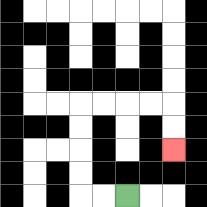{'start': '[5, 8]', 'end': '[7, 6]', 'path_directions': 'L,L,U,U,U,U,R,R,R,R,D,D', 'path_coordinates': '[[5, 8], [4, 8], [3, 8], [3, 7], [3, 6], [3, 5], [3, 4], [4, 4], [5, 4], [6, 4], [7, 4], [7, 5], [7, 6]]'}